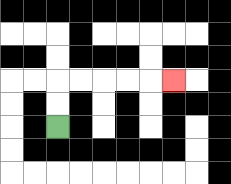{'start': '[2, 5]', 'end': '[7, 3]', 'path_directions': 'U,U,R,R,R,R,R', 'path_coordinates': '[[2, 5], [2, 4], [2, 3], [3, 3], [4, 3], [5, 3], [6, 3], [7, 3]]'}